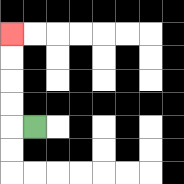{'start': '[1, 5]', 'end': '[0, 1]', 'path_directions': 'L,U,U,U,U', 'path_coordinates': '[[1, 5], [0, 5], [0, 4], [0, 3], [0, 2], [0, 1]]'}